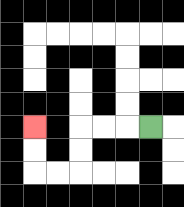{'start': '[6, 5]', 'end': '[1, 5]', 'path_directions': 'L,L,L,D,D,L,L,U,U', 'path_coordinates': '[[6, 5], [5, 5], [4, 5], [3, 5], [3, 6], [3, 7], [2, 7], [1, 7], [1, 6], [1, 5]]'}